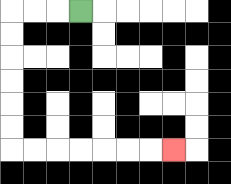{'start': '[3, 0]', 'end': '[7, 6]', 'path_directions': 'L,L,L,D,D,D,D,D,D,R,R,R,R,R,R,R', 'path_coordinates': '[[3, 0], [2, 0], [1, 0], [0, 0], [0, 1], [0, 2], [0, 3], [0, 4], [0, 5], [0, 6], [1, 6], [2, 6], [3, 6], [4, 6], [5, 6], [6, 6], [7, 6]]'}